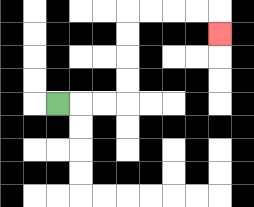{'start': '[2, 4]', 'end': '[9, 1]', 'path_directions': 'R,R,R,U,U,U,U,R,R,R,R,D', 'path_coordinates': '[[2, 4], [3, 4], [4, 4], [5, 4], [5, 3], [5, 2], [5, 1], [5, 0], [6, 0], [7, 0], [8, 0], [9, 0], [9, 1]]'}